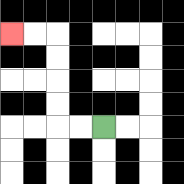{'start': '[4, 5]', 'end': '[0, 1]', 'path_directions': 'L,L,U,U,U,U,L,L', 'path_coordinates': '[[4, 5], [3, 5], [2, 5], [2, 4], [2, 3], [2, 2], [2, 1], [1, 1], [0, 1]]'}